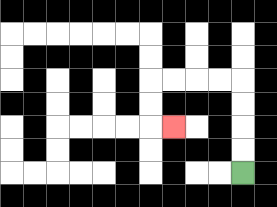{'start': '[10, 7]', 'end': '[7, 5]', 'path_directions': 'U,U,U,U,L,L,L,L,D,D,R', 'path_coordinates': '[[10, 7], [10, 6], [10, 5], [10, 4], [10, 3], [9, 3], [8, 3], [7, 3], [6, 3], [6, 4], [6, 5], [7, 5]]'}